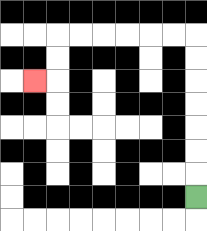{'start': '[8, 8]', 'end': '[1, 3]', 'path_directions': 'U,U,U,U,U,U,U,L,L,L,L,L,L,D,D,L', 'path_coordinates': '[[8, 8], [8, 7], [8, 6], [8, 5], [8, 4], [8, 3], [8, 2], [8, 1], [7, 1], [6, 1], [5, 1], [4, 1], [3, 1], [2, 1], [2, 2], [2, 3], [1, 3]]'}